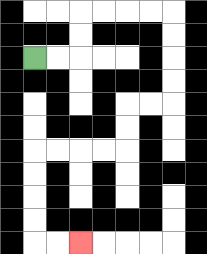{'start': '[1, 2]', 'end': '[3, 10]', 'path_directions': 'R,R,U,U,R,R,R,R,D,D,D,D,L,L,D,D,L,L,L,L,D,D,D,D,R,R', 'path_coordinates': '[[1, 2], [2, 2], [3, 2], [3, 1], [3, 0], [4, 0], [5, 0], [6, 0], [7, 0], [7, 1], [7, 2], [7, 3], [7, 4], [6, 4], [5, 4], [5, 5], [5, 6], [4, 6], [3, 6], [2, 6], [1, 6], [1, 7], [1, 8], [1, 9], [1, 10], [2, 10], [3, 10]]'}